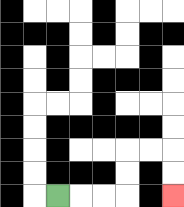{'start': '[2, 8]', 'end': '[7, 8]', 'path_directions': 'R,R,R,U,U,R,R,D,D', 'path_coordinates': '[[2, 8], [3, 8], [4, 8], [5, 8], [5, 7], [5, 6], [6, 6], [7, 6], [7, 7], [7, 8]]'}